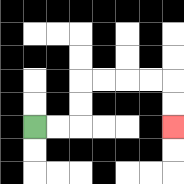{'start': '[1, 5]', 'end': '[7, 5]', 'path_directions': 'R,R,U,U,R,R,R,R,D,D', 'path_coordinates': '[[1, 5], [2, 5], [3, 5], [3, 4], [3, 3], [4, 3], [5, 3], [6, 3], [7, 3], [7, 4], [7, 5]]'}